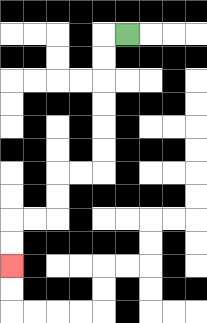{'start': '[5, 1]', 'end': '[0, 11]', 'path_directions': 'L,D,D,D,D,D,D,L,L,D,D,L,L,D,D', 'path_coordinates': '[[5, 1], [4, 1], [4, 2], [4, 3], [4, 4], [4, 5], [4, 6], [4, 7], [3, 7], [2, 7], [2, 8], [2, 9], [1, 9], [0, 9], [0, 10], [0, 11]]'}